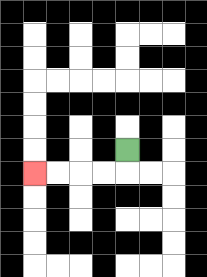{'start': '[5, 6]', 'end': '[1, 7]', 'path_directions': 'D,L,L,L,L', 'path_coordinates': '[[5, 6], [5, 7], [4, 7], [3, 7], [2, 7], [1, 7]]'}